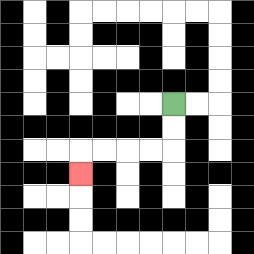{'start': '[7, 4]', 'end': '[3, 7]', 'path_directions': 'D,D,L,L,L,L,D', 'path_coordinates': '[[7, 4], [7, 5], [7, 6], [6, 6], [5, 6], [4, 6], [3, 6], [3, 7]]'}